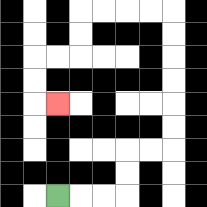{'start': '[2, 8]', 'end': '[2, 4]', 'path_directions': 'R,R,R,U,U,R,R,U,U,U,U,U,U,L,L,L,L,D,D,L,L,D,D,R', 'path_coordinates': '[[2, 8], [3, 8], [4, 8], [5, 8], [5, 7], [5, 6], [6, 6], [7, 6], [7, 5], [7, 4], [7, 3], [7, 2], [7, 1], [7, 0], [6, 0], [5, 0], [4, 0], [3, 0], [3, 1], [3, 2], [2, 2], [1, 2], [1, 3], [1, 4], [2, 4]]'}